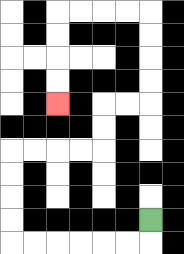{'start': '[6, 9]', 'end': '[2, 4]', 'path_directions': 'D,L,L,L,L,L,L,U,U,U,U,R,R,R,R,U,U,R,R,U,U,U,U,L,L,L,L,D,D,D,D', 'path_coordinates': '[[6, 9], [6, 10], [5, 10], [4, 10], [3, 10], [2, 10], [1, 10], [0, 10], [0, 9], [0, 8], [0, 7], [0, 6], [1, 6], [2, 6], [3, 6], [4, 6], [4, 5], [4, 4], [5, 4], [6, 4], [6, 3], [6, 2], [6, 1], [6, 0], [5, 0], [4, 0], [3, 0], [2, 0], [2, 1], [2, 2], [2, 3], [2, 4]]'}